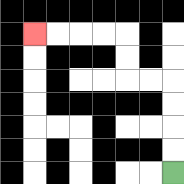{'start': '[7, 7]', 'end': '[1, 1]', 'path_directions': 'U,U,U,U,L,L,U,U,L,L,L,L', 'path_coordinates': '[[7, 7], [7, 6], [7, 5], [7, 4], [7, 3], [6, 3], [5, 3], [5, 2], [5, 1], [4, 1], [3, 1], [2, 1], [1, 1]]'}